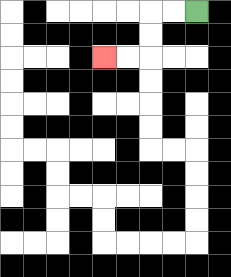{'start': '[8, 0]', 'end': '[4, 2]', 'path_directions': 'L,L,D,D,L,L', 'path_coordinates': '[[8, 0], [7, 0], [6, 0], [6, 1], [6, 2], [5, 2], [4, 2]]'}